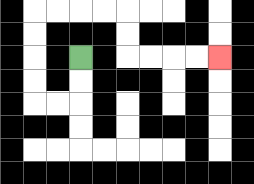{'start': '[3, 2]', 'end': '[9, 2]', 'path_directions': 'D,D,L,L,U,U,U,U,R,R,R,R,D,D,R,R,R,R', 'path_coordinates': '[[3, 2], [3, 3], [3, 4], [2, 4], [1, 4], [1, 3], [1, 2], [1, 1], [1, 0], [2, 0], [3, 0], [4, 0], [5, 0], [5, 1], [5, 2], [6, 2], [7, 2], [8, 2], [9, 2]]'}